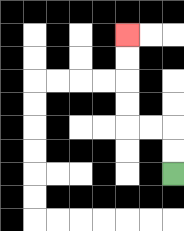{'start': '[7, 7]', 'end': '[5, 1]', 'path_directions': 'U,U,L,L,U,U,U,U', 'path_coordinates': '[[7, 7], [7, 6], [7, 5], [6, 5], [5, 5], [5, 4], [5, 3], [5, 2], [5, 1]]'}